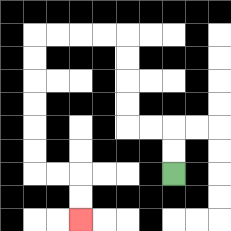{'start': '[7, 7]', 'end': '[3, 9]', 'path_directions': 'U,U,L,L,U,U,U,U,L,L,L,L,D,D,D,D,D,D,R,R,D,D', 'path_coordinates': '[[7, 7], [7, 6], [7, 5], [6, 5], [5, 5], [5, 4], [5, 3], [5, 2], [5, 1], [4, 1], [3, 1], [2, 1], [1, 1], [1, 2], [1, 3], [1, 4], [1, 5], [1, 6], [1, 7], [2, 7], [3, 7], [3, 8], [3, 9]]'}